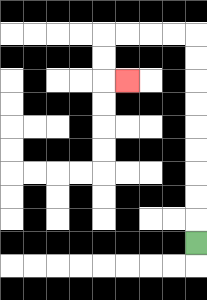{'start': '[8, 10]', 'end': '[5, 3]', 'path_directions': 'U,U,U,U,U,U,U,U,U,L,L,L,L,D,D,R', 'path_coordinates': '[[8, 10], [8, 9], [8, 8], [8, 7], [8, 6], [8, 5], [8, 4], [8, 3], [8, 2], [8, 1], [7, 1], [6, 1], [5, 1], [4, 1], [4, 2], [4, 3], [5, 3]]'}